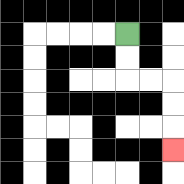{'start': '[5, 1]', 'end': '[7, 6]', 'path_directions': 'D,D,R,R,D,D,D', 'path_coordinates': '[[5, 1], [5, 2], [5, 3], [6, 3], [7, 3], [7, 4], [7, 5], [7, 6]]'}